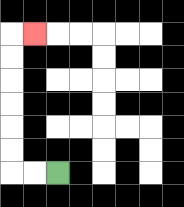{'start': '[2, 7]', 'end': '[1, 1]', 'path_directions': 'L,L,U,U,U,U,U,U,R', 'path_coordinates': '[[2, 7], [1, 7], [0, 7], [0, 6], [0, 5], [0, 4], [0, 3], [0, 2], [0, 1], [1, 1]]'}